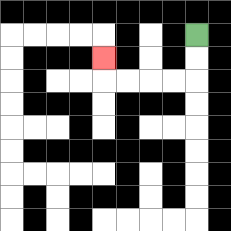{'start': '[8, 1]', 'end': '[4, 2]', 'path_directions': 'D,D,L,L,L,L,U', 'path_coordinates': '[[8, 1], [8, 2], [8, 3], [7, 3], [6, 3], [5, 3], [4, 3], [4, 2]]'}